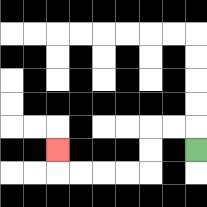{'start': '[8, 6]', 'end': '[2, 6]', 'path_directions': 'U,L,L,D,D,L,L,L,L,U', 'path_coordinates': '[[8, 6], [8, 5], [7, 5], [6, 5], [6, 6], [6, 7], [5, 7], [4, 7], [3, 7], [2, 7], [2, 6]]'}